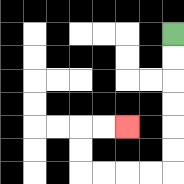{'start': '[7, 1]', 'end': '[5, 5]', 'path_directions': 'D,D,D,D,D,D,L,L,L,L,U,U,R,R', 'path_coordinates': '[[7, 1], [7, 2], [7, 3], [7, 4], [7, 5], [7, 6], [7, 7], [6, 7], [5, 7], [4, 7], [3, 7], [3, 6], [3, 5], [4, 5], [5, 5]]'}